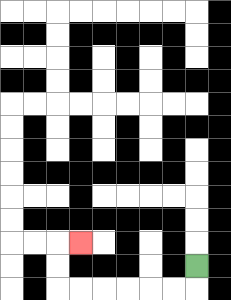{'start': '[8, 11]', 'end': '[3, 10]', 'path_directions': 'D,L,L,L,L,L,L,U,U,R', 'path_coordinates': '[[8, 11], [8, 12], [7, 12], [6, 12], [5, 12], [4, 12], [3, 12], [2, 12], [2, 11], [2, 10], [3, 10]]'}